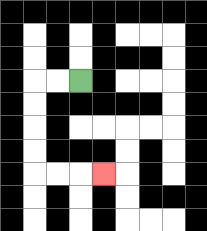{'start': '[3, 3]', 'end': '[4, 7]', 'path_directions': 'L,L,D,D,D,D,R,R,R', 'path_coordinates': '[[3, 3], [2, 3], [1, 3], [1, 4], [1, 5], [1, 6], [1, 7], [2, 7], [3, 7], [4, 7]]'}